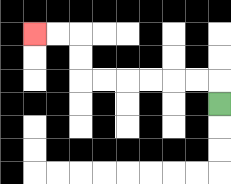{'start': '[9, 4]', 'end': '[1, 1]', 'path_directions': 'U,L,L,L,L,L,L,U,U,L,L', 'path_coordinates': '[[9, 4], [9, 3], [8, 3], [7, 3], [6, 3], [5, 3], [4, 3], [3, 3], [3, 2], [3, 1], [2, 1], [1, 1]]'}